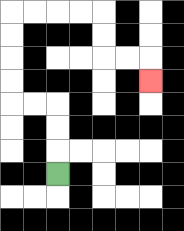{'start': '[2, 7]', 'end': '[6, 3]', 'path_directions': 'U,U,U,L,L,U,U,U,U,R,R,R,R,D,D,R,R,D', 'path_coordinates': '[[2, 7], [2, 6], [2, 5], [2, 4], [1, 4], [0, 4], [0, 3], [0, 2], [0, 1], [0, 0], [1, 0], [2, 0], [3, 0], [4, 0], [4, 1], [4, 2], [5, 2], [6, 2], [6, 3]]'}